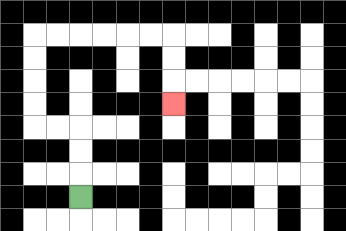{'start': '[3, 8]', 'end': '[7, 4]', 'path_directions': 'U,U,U,L,L,U,U,U,U,R,R,R,R,R,R,D,D,D', 'path_coordinates': '[[3, 8], [3, 7], [3, 6], [3, 5], [2, 5], [1, 5], [1, 4], [1, 3], [1, 2], [1, 1], [2, 1], [3, 1], [4, 1], [5, 1], [6, 1], [7, 1], [7, 2], [7, 3], [7, 4]]'}